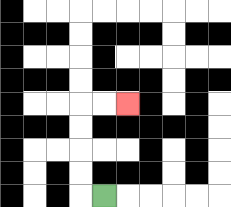{'start': '[4, 8]', 'end': '[5, 4]', 'path_directions': 'L,U,U,U,U,R,R', 'path_coordinates': '[[4, 8], [3, 8], [3, 7], [3, 6], [3, 5], [3, 4], [4, 4], [5, 4]]'}